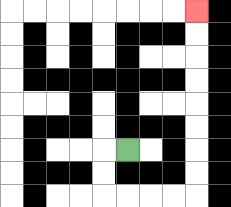{'start': '[5, 6]', 'end': '[8, 0]', 'path_directions': 'L,D,D,R,R,R,R,U,U,U,U,U,U,U,U', 'path_coordinates': '[[5, 6], [4, 6], [4, 7], [4, 8], [5, 8], [6, 8], [7, 8], [8, 8], [8, 7], [8, 6], [8, 5], [8, 4], [8, 3], [8, 2], [8, 1], [8, 0]]'}